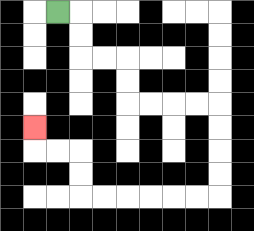{'start': '[2, 0]', 'end': '[1, 5]', 'path_directions': 'R,D,D,R,R,D,D,R,R,R,R,D,D,D,D,L,L,L,L,L,L,U,U,L,L,U', 'path_coordinates': '[[2, 0], [3, 0], [3, 1], [3, 2], [4, 2], [5, 2], [5, 3], [5, 4], [6, 4], [7, 4], [8, 4], [9, 4], [9, 5], [9, 6], [9, 7], [9, 8], [8, 8], [7, 8], [6, 8], [5, 8], [4, 8], [3, 8], [3, 7], [3, 6], [2, 6], [1, 6], [1, 5]]'}